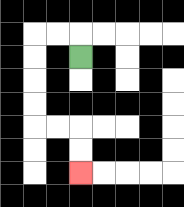{'start': '[3, 2]', 'end': '[3, 7]', 'path_directions': 'U,L,L,D,D,D,D,R,R,D,D', 'path_coordinates': '[[3, 2], [3, 1], [2, 1], [1, 1], [1, 2], [1, 3], [1, 4], [1, 5], [2, 5], [3, 5], [3, 6], [3, 7]]'}